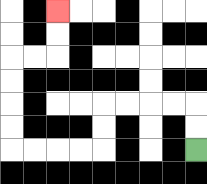{'start': '[8, 6]', 'end': '[2, 0]', 'path_directions': 'U,U,L,L,L,L,D,D,L,L,L,L,U,U,U,U,R,R,U,U', 'path_coordinates': '[[8, 6], [8, 5], [8, 4], [7, 4], [6, 4], [5, 4], [4, 4], [4, 5], [4, 6], [3, 6], [2, 6], [1, 6], [0, 6], [0, 5], [0, 4], [0, 3], [0, 2], [1, 2], [2, 2], [2, 1], [2, 0]]'}